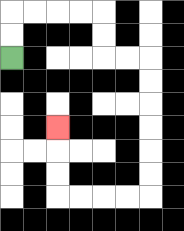{'start': '[0, 2]', 'end': '[2, 5]', 'path_directions': 'U,U,R,R,R,R,D,D,R,R,D,D,D,D,D,D,L,L,L,L,U,U,U', 'path_coordinates': '[[0, 2], [0, 1], [0, 0], [1, 0], [2, 0], [3, 0], [4, 0], [4, 1], [4, 2], [5, 2], [6, 2], [6, 3], [6, 4], [6, 5], [6, 6], [6, 7], [6, 8], [5, 8], [4, 8], [3, 8], [2, 8], [2, 7], [2, 6], [2, 5]]'}